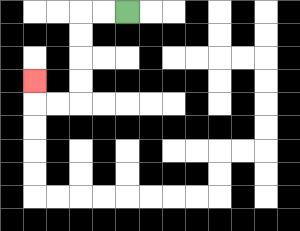{'start': '[5, 0]', 'end': '[1, 3]', 'path_directions': 'L,L,D,D,D,D,L,L,U', 'path_coordinates': '[[5, 0], [4, 0], [3, 0], [3, 1], [3, 2], [3, 3], [3, 4], [2, 4], [1, 4], [1, 3]]'}